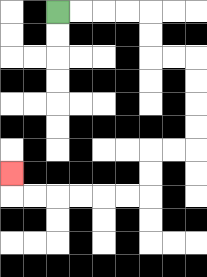{'start': '[2, 0]', 'end': '[0, 7]', 'path_directions': 'R,R,R,R,D,D,R,R,D,D,D,D,L,L,D,D,L,L,L,L,L,L,U', 'path_coordinates': '[[2, 0], [3, 0], [4, 0], [5, 0], [6, 0], [6, 1], [6, 2], [7, 2], [8, 2], [8, 3], [8, 4], [8, 5], [8, 6], [7, 6], [6, 6], [6, 7], [6, 8], [5, 8], [4, 8], [3, 8], [2, 8], [1, 8], [0, 8], [0, 7]]'}